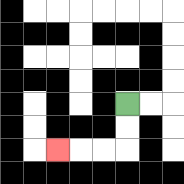{'start': '[5, 4]', 'end': '[2, 6]', 'path_directions': 'D,D,L,L,L', 'path_coordinates': '[[5, 4], [5, 5], [5, 6], [4, 6], [3, 6], [2, 6]]'}